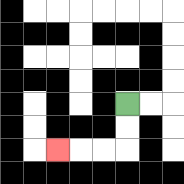{'start': '[5, 4]', 'end': '[2, 6]', 'path_directions': 'D,D,L,L,L', 'path_coordinates': '[[5, 4], [5, 5], [5, 6], [4, 6], [3, 6], [2, 6]]'}